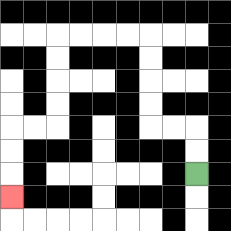{'start': '[8, 7]', 'end': '[0, 8]', 'path_directions': 'U,U,L,L,U,U,U,U,L,L,L,L,D,D,D,D,L,L,D,D,D', 'path_coordinates': '[[8, 7], [8, 6], [8, 5], [7, 5], [6, 5], [6, 4], [6, 3], [6, 2], [6, 1], [5, 1], [4, 1], [3, 1], [2, 1], [2, 2], [2, 3], [2, 4], [2, 5], [1, 5], [0, 5], [0, 6], [0, 7], [0, 8]]'}